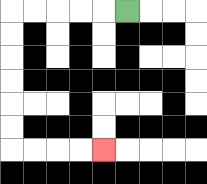{'start': '[5, 0]', 'end': '[4, 6]', 'path_directions': 'L,L,L,L,L,D,D,D,D,D,D,R,R,R,R', 'path_coordinates': '[[5, 0], [4, 0], [3, 0], [2, 0], [1, 0], [0, 0], [0, 1], [0, 2], [0, 3], [0, 4], [0, 5], [0, 6], [1, 6], [2, 6], [3, 6], [4, 6]]'}